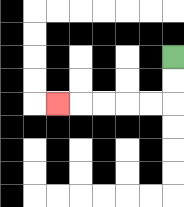{'start': '[7, 2]', 'end': '[2, 4]', 'path_directions': 'D,D,L,L,L,L,L', 'path_coordinates': '[[7, 2], [7, 3], [7, 4], [6, 4], [5, 4], [4, 4], [3, 4], [2, 4]]'}